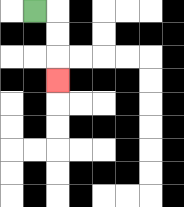{'start': '[1, 0]', 'end': '[2, 3]', 'path_directions': 'R,D,D,D', 'path_coordinates': '[[1, 0], [2, 0], [2, 1], [2, 2], [2, 3]]'}